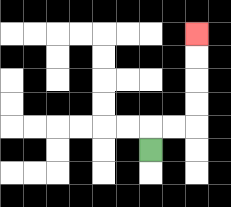{'start': '[6, 6]', 'end': '[8, 1]', 'path_directions': 'U,R,R,U,U,U,U', 'path_coordinates': '[[6, 6], [6, 5], [7, 5], [8, 5], [8, 4], [8, 3], [8, 2], [8, 1]]'}